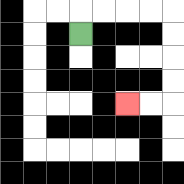{'start': '[3, 1]', 'end': '[5, 4]', 'path_directions': 'U,R,R,R,R,D,D,D,D,L,L', 'path_coordinates': '[[3, 1], [3, 0], [4, 0], [5, 0], [6, 0], [7, 0], [7, 1], [7, 2], [7, 3], [7, 4], [6, 4], [5, 4]]'}